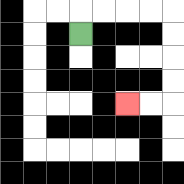{'start': '[3, 1]', 'end': '[5, 4]', 'path_directions': 'U,R,R,R,R,D,D,D,D,L,L', 'path_coordinates': '[[3, 1], [3, 0], [4, 0], [5, 0], [6, 0], [7, 0], [7, 1], [7, 2], [7, 3], [7, 4], [6, 4], [5, 4]]'}